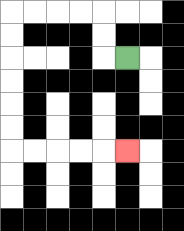{'start': '[5, 2]', 'end': '[5, 6]', 'path_directions': 'L,U,U,L,L,L,L,D,D,D,D,D,D,R,R,R,R,R', 'path_coordinates': '[[5, 2], [4, 2], [4, 1], [4, 0], [3, 0], [2, 0], [1, 0], [0, 0], [0, 1], [0, 2], [0, 3], [0, 4], [0, 5], [0, 6], [1, 6], [2, 6], [3, 6], [4, 6], [5, 6]]'}